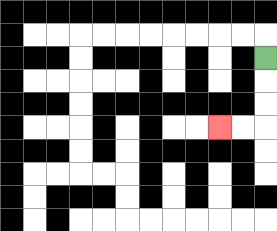{'start': '[11, 2]', 'end': '[9, 5]', 'path_directions': 'D,D,D,L,L', 'path_coordinates': '[[11, 2], [11, 3], [11, 4], [11, 5], [10, 5], [9, 5]]'}